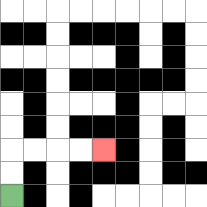{'start': '[0, 8]', 'end': '[4, 6]', 'path_directions': 'U,U,R,R,R,R', 'path_coordinates': '[[0, 8], [0, 7], [0, 6], [1, 6], [2, 6], [3, 6], [4, 6]]'}